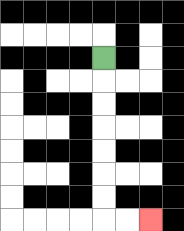{'start': '[4, 2]', 'end': '[6, 9]', 'path_directions': 'D,D,D,D,D,D,D,R,R', 'path_coordinates': '[[4, 2], [4, 3], [4, 4], [4, 5], [4, 6], [4, 7], [4, 8], [4, 9], [5, 9], [6, 9]]'}